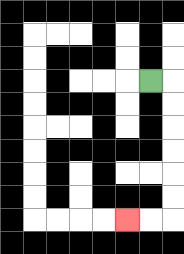{'start': '[6, 3]', 'end': '[5, 9]', 'path_directions': 'R,D,D,D,D,D,D,L,L', 'path_coordinates': '[[6, 3], [7, 3], [7, 4], [7, 5], [7, 6], [7, 7], [7, 8], [7, 9], [6, 9], [5, 9]]'}